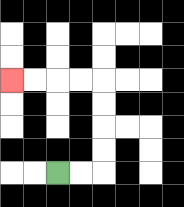{'start': '[2, 7]', 'end': '[0, 3]', 'path_directions': 'R,R,U,U,U,U,L,L,L,L', 'path_coordinates': '[[2, 7], [3, 7], [4, 7], [4, 6], [4, 5], [4, 4], [4, 3], [3, 3], [2, 3], [1, 3], [0, 3]]'}